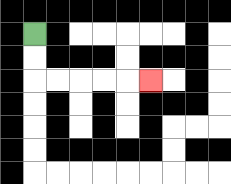{'start': '[1, 1]', 'end': '[6, 3]', 'path_directions': 'D,D,R,R,R,R,R', 'path_coordinates': '[[1, 1], [1, 2], [1, 3], [2, 3], [3, 3], [4, 3], [5, 3], [6, 3]]'}